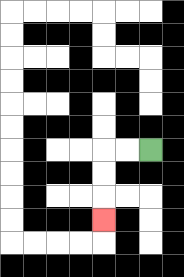{'start': '[6, 6]', 'end': '[4, 9]', 'path_directions': 'L,L,D,D,D', 'path_coordinates': '[[6, 6], [5, 6], [4, 6], [4, 7], [4, 8], [4, 9]]'}